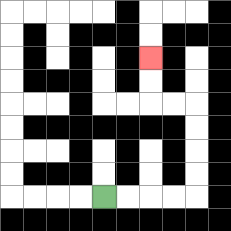{'start': '[4, 8]', 'end': '[6, 2]', 'path_directions': 'R,R,R,R,U,U,U,U,L,L,U,U', 'path_coordinates': '[[4, 8], [5, 8], [6, 8], [7, 8], [8, 8], [8, 7], [8, 6], [8, 5], [8, 4], [7, 4], [6, 4], [6, 3], [6, 2]]'}